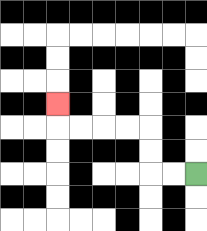{'start': '[8, 7]', 'end': '[2, 4]', 'path_directions': 'L,L,U,U,L,L,L,L,U', 'path_coordinates': '[[8, 7], [7, 7], [6, 7], [6, 6], [6, 5], [5, 5], [4, 5], [3, 5], [2, 5], [2, 4]]'}